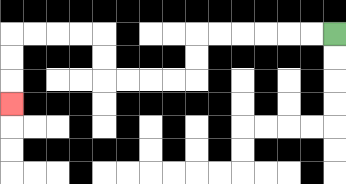{'start': '[14, 1]', 'end': '[0, 4]', 'path_directions': 'L,L,L,L,L,L,D,D,L,L,L,L,U,U,L,L,L,L,D,D,D', 'path_coordinates': '[[14, 1], [13, 1], [12, 1], [11, 1], [10, 1], [9, 1], [8, 1], [8, 2], [8, 3], [7, 3], [6, 3], [5, 3], [4, 3], [4, 2], [4, 1], [3, 1], [2, 1], [1, 1], [0, 1], [0, 2], [0, 3], [0, 4]]'}